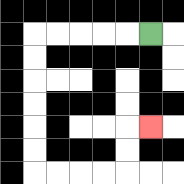{'start': '[6, 1]', 'end': '[6, 5]', 'path_directions': 'L,L,L,L,L,D,D,D,D,D,D,R,R,R,R,U,U,R', 'path_coordinates': '[[6, 1], [5, 1], [4, 1], [3, 1], [2, 1], [1, 1], [1, 2], [1, 3], [1, 4], [1, 5], [1, 6], [1, 7], [2, 7], [3, 7], [4, 7], [5, 7], [5, 6], [5, 5], [6, 5]]'}